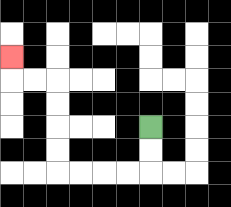{'start': '[6, 5]', 'end': '[0, 2]', 'path_directions': 'D,D,L,L,L,L,U,U,U,U,L,L,U', 'path_coordinates': '[[6, 5], [6, 6], [6, 7], [5, 7], [4, 7], [3, 7], [2, 7], [2, 6], [2, 5], [2, 4], [2, 3], [1, 3], [0, 3], [0, 2]]'}